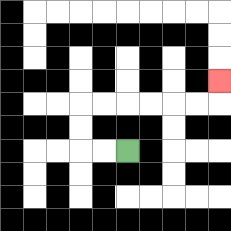{'start': '[5, 6]', 'end': '[9, 3]', 'path_directions': 'L,L,U,U,R,R,R,R,R,R,U', 'path_coordinates': '[[5, 6], [4, 6], [3, 6], [3, 5], [3, 4], [4, 4], [5, 4], [6, 4], [7, 4], [8, 4], [9, 4], [9, 3]]'}